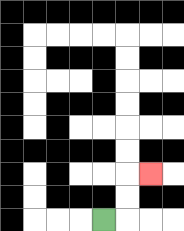{'start': '[4, 9]', 'end': '[6, 7]', 'path_directions': 'R,U,U,R', 'path_coordinates': '[[4, 9], [5, 9], [5, 8], [5, 7], [6, 7]]'}